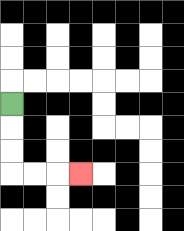{'start': '[0, 4]', 'end': '[3, 7]', 'path_directions': 'D,D,D,R,R,R', 'path_coordinates': '[[0, 4], [0, 5], [0, 6], [0, 7], [1, 7], [2, 7], [3, 7]]'}